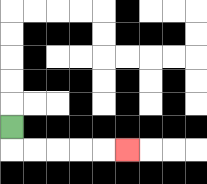{'start': '[0, 5]', 'end': '[5, 6]', 'path_directions': 'D,R,R,R,R,R', 'path_coordinates': '[[0, 5], [0, 6], [1, 6], [2, 6], [3, 6], [4, 6], [5, 6]]'}